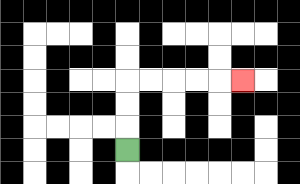{'start': '[5, 6]', 'end': '[10, 3]', 'path_directions': 'U,U,U,R,R,R,R,R', 'path_coordinates': '[[5, 6], [5, 5], [5, 4], [5, 3], [6, 3], [7, 3], [8, 3], [9, 3], [10, 3]]'}